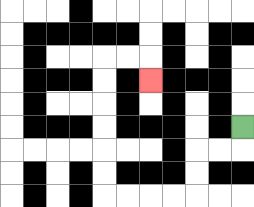{'start': '[10, 5]', 'end': '[6, 3]', 'path_directions': 'D,L,L,D,D,L,L,L,L,U,U,U,U,U,U,R,R,D', 'path_coordinates': '[[10, 5], [10, 6], [9, 6], [8, 6], [8, 7], [8, 8], [7, 8], [6, 8], [5, 8], [4, 8], [4, 7], [4, 6], [4, 5], [4, 4], [4, 3], [4, 2], [5, 2], [6, 2], [6, 3]]'}